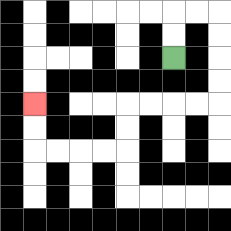{'start': '[7, 2]', 'end': '[1, 4]', 'path_directions': 'U,U,R,R,D,D,D,D,L,L,L,L,D,D,L,L,L,L,U,U', 'path_coordinates': '[[7, 2], [7, 1], [7, 0], [8, 0], [9, 0], [9, 1], [9, 2], [9, 3], [9, 4], [8, 4], [7, 4], [6, 4], [5, 4], [5, 5], [5, 6], [4, 6], [3, 6], [2, 6], [1, 6], [1, 5], [1, 4]]'}